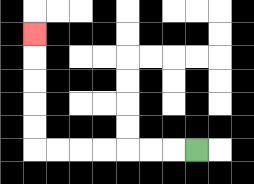{'start': '[8, 6]', 'end': '[1, 1]', 'path_directions': 'L,L,L,L,L,L,L,U,U,U,U,U', 'path_coordinates': '[[8, 6], [7, 6], [6, 6], [5, 6], [4, 6], [3, 6], [2, 6], [1, 6], [1, 5], [1, 4], [1, 3], [1, 2], [1, 1]]'}